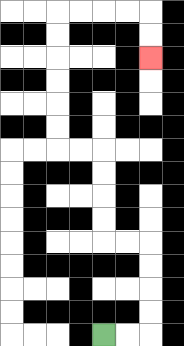{'start': '[4, 14]', 'end': '[6, 2]', 'path_directions': 'R,R,U,U,U,U,L,L,U,U,U,U,L,L,U,U,U,U,U,U,R,R,R,R,D,D', 'path_coordinates': '[[4, 14], [5, 14], [6, 14], [6, 13], [6, 12], [6, 11], [6, 10], [5, 10], [4, 10], [4, 9], [4, 8], [4, 7], [4, 6], [3, 6], [2, 6], [2, 5], [2, 4], [2, 3], [2, 2], [2, 1], [2, 0], [3, 0], [4, 0], [5, 0], [6, 0], [6, 1], [6, 2]]'}